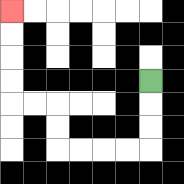{'start': '[6, 3]', 'end': '[0, 0]', 'path_directions': 'D,D,D,L,L,L,L,U,U,L,L,U,U,U,U', 'path_coordinates': '[[6, 3], [6, 4], [6, 5], [6, 6], [5, 6], [4, 6], [3, 6], [2, 6], [2, 5], [2, 4], [1, 4], [0, 4], [0, 3], [0, 2], [0, 1], [0, 0]]'}